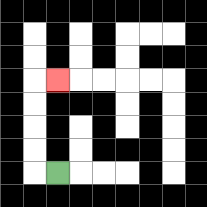{'start': '[2, 7]', 'end': '[2, 3]', 'path_directions': 'L,U,U,U,U,R', 'path_coordinates': '[[2, 7], [1, 7], [1, 6], [1, 5], [1, 4], [1, 3], [2, 3]]'}